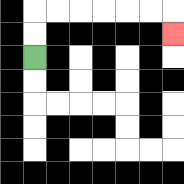{'start': '[1, 2]', 'end': '[7, 1]', 'path_directions': 'U,U,R,R,R,R,R,R,D', 'path_coordinates': '[[1, 2], [1, 1], [1, 0], [2, 0], [3, 0], [4, 0], [5, 0], [6, 0], [7, 0], [7, 1]]'}